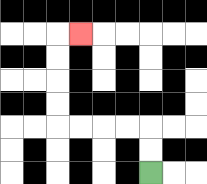{'start': '[6, 7]', 'end': '[3, 1]', 'path_directions': 'U,U,L,L,L,L,U,U,U,U,R', 'path_coordinates': '[[6, 7], [6, 6], [6, 5], [5, 5], [4, 5], [3, 5], [2, 5], [2, 4], [2, 3], [2, 2], [2, 1], [3, 1]]'}